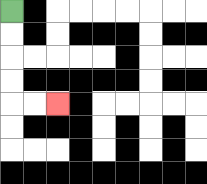{'start': '[0, 0]', 'end': '[2, 4]', 'path_directions': 'D,D,D,D,R,R', 'path_coordinates': '[[0, 0], [0, 1], [0, 2], [0, 3], [0, 4], [1, 4], [2, 4]]'}